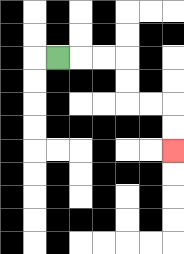{'start': '[2, 2]', 'end': '[7, 6]', 'path_directions': 'R,R,R,D,D,R,R,D,D', 'path_coordinates': '[[2, 2], [3, 2], [4, 2], [5, 2], [5, 3], [5, 4], [6, 4], [7, 4], [7, 5], [7, 6]]'}